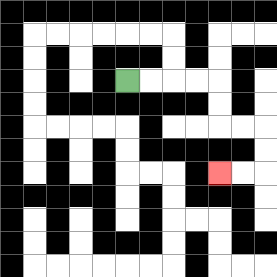{'start': '[5, 3]', 'end': '[9, 7]', 'path_directions': 'R,R,R,R,D,D,R,R,D,D,L,L', 'path_coordinates': '[[5, 3], [6, 3], [7, 3], [8, 3], [9, 3], [9, 4], [9, 5], [10, 5], [11, 5], [11, 6], [11, 7], [10, 7], [9, 7]]'}